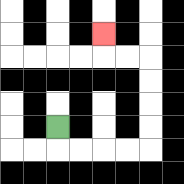{'start': '[2, 5]', 'end': '[4, 1]', 'path_directions': 'D,R,R,R,R,U,U,U,U,L,L,U', 'path_coordinates': '[[2, 5], [2, 6], [3, 6], [4, 6], [5, 6], [6, 6], [6, 5], [6, 4], [6, 3], [6, 2], [5, 2], [4, 2], [4, 1]]'}